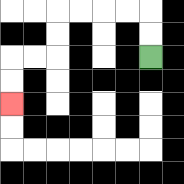{'start': '[6, 2]', 'end': '[0, 4]', 'path_directions': 'U,U,L,L,L,L,D,D,L,L,D,D', 'path_coordinates': '[[6, 2], [6, 1], [6, 0], [5, 0], [4, 0], [3, 0], [2, 0], [2, 1], [2, 2], [1, 2], [0, 2], [0, 3], [0, 4]]'}